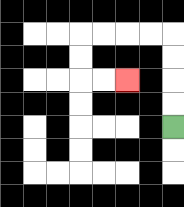{'start': '[7, 5]', 'end': '[5, 3]', 'path_directions': 'U,U,U,U,L,L,L,L,D,D,R,R', 'path_coordinates': '[[7, 5], [7, 4], [7, 3], [7, 2], [7, 1], [6, 1], [5, 1], [4, 1], [3, 1], [3, 2], [3, 3], [4, 3], [5, 3]]'}